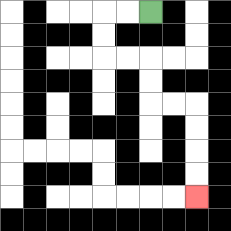{'start': '[6, 0]', 'end': '[8, 8]', 'path_directions': 'L,L,D,D,R,R,D,D,R,R,D,D,D,D', 'path_coordinates': '[[6, 0], [5, 0], [4, 0], [4, 1], [4, 2], [5, 2], [6, 2], [6, 3], [6, 4], [7, 4], [8, 4], [8, 5], [8, 6], [8, 7], [8, 8]]'}